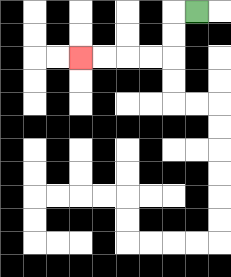{'start': '[8, 0]', 'end': '[3, 2]', 'path_directions': 'L,D,D,L,L,L,L', 'path_coordinates': '[[8, 0], [7, 0], [7, 1], [7, 2], [6, 2], [5, 2], [4, 2], [3, 2]]'}